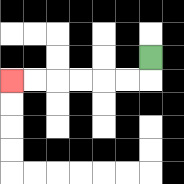{'start': '[6, 2]', 'end': '[0, 3]', 'path_directions': 'D,L,L,L,L,L,L', 'path_coordinates': '[[6, 2], [6, 3], [5, 3], [4, 3], [3, 3], [2, 3], [1, 3], [0, 3]]'}